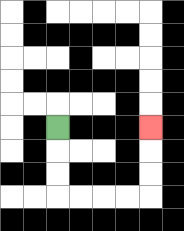{'start': '[2, 5]', 'end': '[6, 5]', 'path_directions': 'D,D,D,R,R,R,R,U,U,U', 'path_coordinates': '[[2, 5], [2, 6], [2, 7], [2, 8], [3, 8], [4, 8], [5, 8], [6, 8], [6, 7], [6, 6], [6, 5]]'}